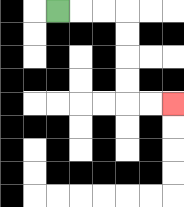{'start': '[2, 0]', 'end': '[7, 4]', 'path_directions': 'R,R,R,D,D,D,D,R,R', 'path_coordinates': '[[2, 0], [3, 0], [4, 0], [5, 0], [5, 1], [5, 2], [5, 3], [5, 4], [6, 4], [7, 4]]'}